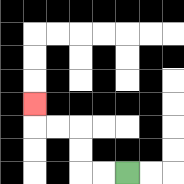{'start': '[5, 7]', 'end': '[1, 4]', 'path_directions': 'L,L,U,U,L,L,U', 'path_coordinates': '[[5, 7], [4, 7], [3, 7], [3, 6], [3, 5], [2, 5], [1, 5], [1, 4]]'}